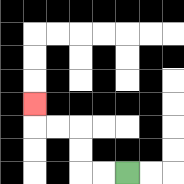{'start': '[5, 7]', 'end': '[1, 4]', 'path_directions': 'L,L,U,U,L,L,U', 'path_coordinates': '[[5, 7], [4, 7], [3, 7], [3, 6], [3, 5], [2, 5], [1, 5], [1, 4]]'}